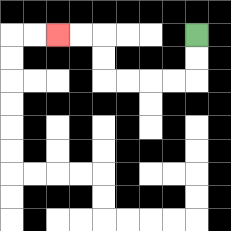{'start': '[8, 1]', 'end': '[2, 1]', 'path_directions': 'D,D,L,L,L,L,U,U,L,L', 'path_coordinates': '[[8, 1], [8, 2], [8, 3], [7, 3], [6, 3], [5, 3], [4, 3], [4, 2], [4, 1], [3, 1], [2, 1]]'}